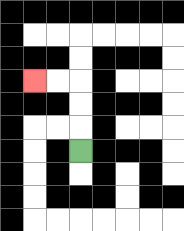{'start': '[3, 6]', 'end': '[1, 3]', 'path_directions': 'U,U,U,L,L', 'path_coordinates': '[[3, 6], [3, 5], [3, 4], [3, 3], [2, 3], [1, 3]]'}